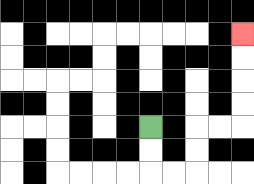{'start': '[6, 5]', 'end': '[10, 1]', 'path_directions': 'D,D,R,R,U,U,R,R,U,U,U,U', 'path_coordinates': '[[6, 5], [6, 6], [6, 7], [7, 7], [8, 7], [8, 6], [8, 5], [9, 5], [10, 5], [10, 4], [10, 3], [10, 2], [10, 1]]'}